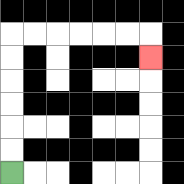{'start': '[0, 7]', 'end': '[6, 2]', 'path_directions': 'U,U,U,U,U,U,R,R,R,R,R,R,D', 'path_coordinates': '[[0, 7], [0, 6], [0, 5], [0, 4], [0, 3], [0, 2], [0, 1], [1, 1], [2, 1], [3, 1], [4, 1], [5, 1], [6, 1], [6, 2]]'}